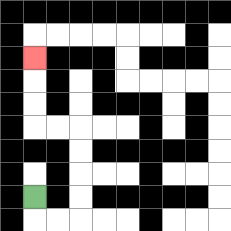{'start': '[1, 8]', 'end': '[1, 2]', 'path_directions': 'D,R,R,U,U,U,U,L,L,U,U,U', 'path_coordinates': '[[1, 8], [1, 9], [2, 9], [3, 9], [3, 8], [3, 7], [3, 6], [3, 5], [2, 5], [1, 5], [1, 4], [1, 3], [1, 2]]'}